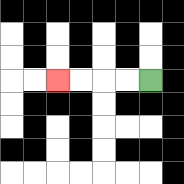{'start': '[6, 3]', 'end': '[2, 3]', 'path_directions': 'L,L,L,L', 'path_coordinates': '[[6, 3], [5, 3], [4, 3], [3, 3], [2, 3]]'}